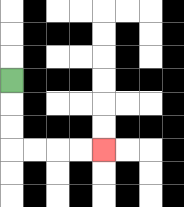{'start': '[0, 3]', 'end': '[4, 6]', 'path_directions': 'D,D,D,R,R,R,R', 'path_coordinates': '[[0, 3], [0, 4], [0, 5], [0, 6], [1, 6], [2, 6], [3, 6], [4, 6]]'}